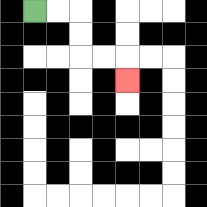{'start': '[1, 0]', 'end': '[5, 3]', 'path_directions': 'R,R,D,D,R,R,D', 'path_coordinates': '[[1, 0], [2, 0], [3, 0], [3, 1], [3, 2], [4, 2], [5, 2], [5, 3]]'}